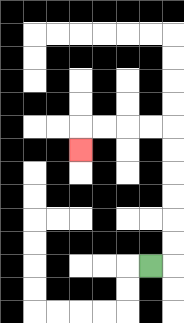{'start': '[6, 11]', 'end': '[3, 6]', 'path_directions': 'R,U,U,U,U,U,U,L,L,L,L,D', 'path_coordinates': '[[6, 11], [7, 11], [7, 10], [7, 9], [7, 8], [7, 7], [7, 6], [7, 5], [6, 5], [5, 5], [4, 5], [3, 5], [3, 6]]'}